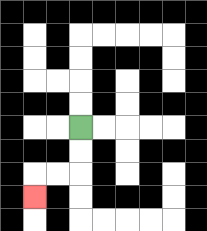{'start': '[3, 5]', 'end': '[1, 8]', 'path_directions': 'D,D,L,L,D', 'path_coordinates': '[[3, 5], [3, 6], [3, 7], [2, 7], [1, 7], [1, 8]]'}